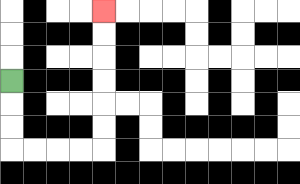{'start': '[0, 3]', 'end': '[4, 0]', 'path_directions': 'D,D,D,R,R,R,R,U,U,U,U,U,U', 'path_coordinates': '[[0, 3], [0, 4], [0, 5], [0, 6], [1, 6], [2, 6], [3, 6], [4, 6], [4, 5], [4, 4], [4, 3], [4, 2], [4, 1], [4, 0]]'}